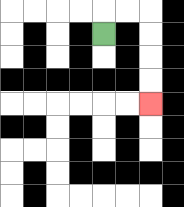{'start': '[4, 1]', 'end': '[6, 4]', 'path_directions': 'U,R,R,D,D,D,D', 'path_coordinates': '[[4, 1], [4, 0], [5, 0], [6, 0], [6, 1], [6, 2], [6, 3], [6, 4]]'}